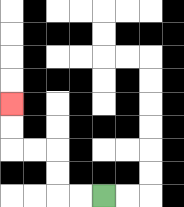{'start': '[4, 8]', 'end': '[0, 4]', 'path_directions': 'L,L,U,U,L,L,U,U', 'path_coordinates': '[[4, 8], [3, 8], [2, 8], [2, 7], [2, 6], [1, 6], [0, 6], [0, 5], [0, 4]]'}